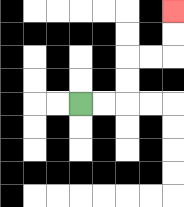{'start': '[3, 4]', 'end': '[7, 0]', 'path_directions': 'R,R,U,U,R,R,U,U', 'path_coordinates': '[[3, 4], [4, 4], [5, 4], [5, 3], [5, 2], [6, 2], [7, 2], [7, 1], [7, 0]]'}